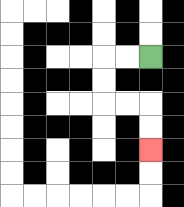{'start': '[6, 2]', 'end': '[6, 6]', 'path_directions': 'L,L,D,D,R,R,D,D', 'path_coordinates': '[[6, 2], [5, 2], [4, 2], [4, 3], [4, 4], [5, 4], [6, 4], [6, 5], [6, 6]]'}